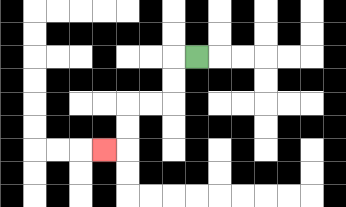{'start': '[8, 2]', 'end': '[4, 6]', 'path_directions': 'L,D,D,L,L,D,D,L', 'path_coordinates': '[[8, 2], [7, 2], [7, 3], [7, 4], [6, 4], [5, 4], [5, 5], [5, 6], [4, 6]]'}